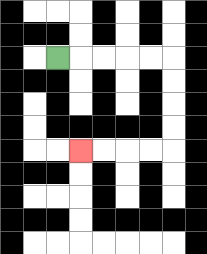{'start': '[2, 2]', 'end': '[3, 6]', 'path_directions': 'R,R,R,R,R,D,D,D,D,L,L,L,L', 'path_coordinates': '[[2, 2], [3, 2], [4, 2], [5, 2], [6, 2], [7, 2], [7, 3], [7, 4], [7, 5], [7, 6], [6, 6], [5, 6], [4, 6], [3, 6]]'}